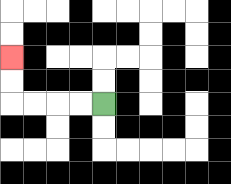{'start': '[4, 4]', 'end': '[0, 2]', 'path_directions': 'L,L,L,L,U,U', 'path_coordinates': '[[4, 4], [3, 4], [2, 4], [1, 4], [0, 4], [0, 3], [0, 2]]'}